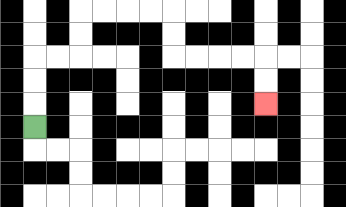{'start': '[1, 5]', 'end': '[11, 4]', 'path_directions': 'U,U,U,R,R,U,U,R,R,R,R,D,D,R,R,R,R,D,D', 'path_coordinates': '[[1, 5], [1, 4], [1, 3], [1, 2], [2, 2], [3, 2], [3, 1], [3, 0], [4, 0], [5, 0], [6, 0], [7, 0], [7, 1], [7, 2], [8, 2], [9, 2], [10, 2], [11, 2], [11, 3], [11, 4]]'}